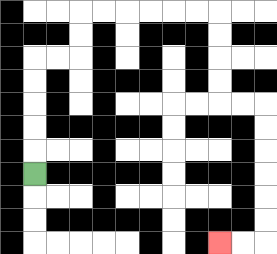{'start': '[1, 7]', 'end': '[9, 10]', 'path_directions': 'U,U,U,U,U,R,R,U,U,R,R,R,R,R,R,D,D,D,D,R,R,D,D,D,D,D,D,L,L', 'path_coordinates': '[[1, 7], [1, 6], [1, 5], [1, 4], [1, 3], [1, 2], [2, 2], [3, 2], [3, 1], [3, 0], [4, 0], [5, 0], [6, 0], [7, 0], [8, 0], [9, 0], [9, 1], [9, 2], [9, 3], [9, 4], [10, 4], [11, 4], [11, 5], [11, 6], [11, 7], [11, 8], [11, 9], [11, 10], [10, 10], [9, 10]]'}